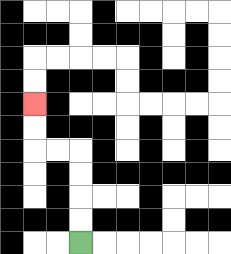{'start': '[3, 10]', 'end': '[1, 4]', 'path_directions': 'U,U,U,U,L,L,U,U', 'path_coordinates': '[[3, 10], [3, 9], [3, 8], [3, 7], [3, 6], [2, 6], [1, 6], [1, 5], [1, 4]]'}